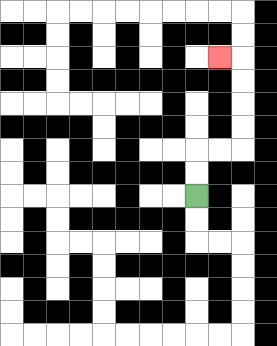{'start': '[8, 8]', 'end': '[9, 2]', 'path_directions': 'U,U,R,R,U,U,U,U,L', 'path_coordinates': '[[8, 8], [8, 7], [8, 6], [9, 6], [10, 6], [10, 5], [10, 4], [10, 3], [10, 2], [9, 2]]'}